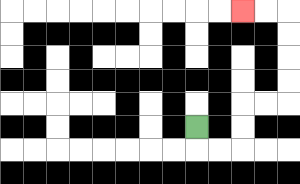{'start': '[8, 5]', 'end': '[10, 0]', 'path_directions': 'D,R,R,U,U,R,R,U,U,U,U,L,L', 'path_coordinates': '[[8, 5], [8, 6], [9, 6], [10, 6], [10, 5], [10, 4], [11, 4], [12, 4], [12, 3], [12, 2], [12, 1], [12, 0], [11, 0], [10, 0]]'}